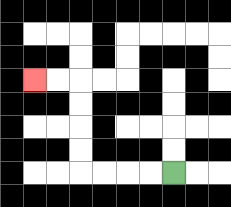{'start': '[7, 7]', 'end': '[1, 3]', 'path_directions': 'L,L,L,L,U,U,U,U,L,L', 'path_coordinates': '[[7, 7], [6, 7], [5, 7], [4, 7], [3, 7], [3, 6], [3, 5], [3, 4], [3, 3], [2, 3], [1, 3]]'}